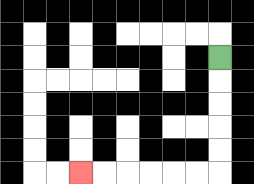{'start': '[9, 2]', 'end': '[3, 7]', 'path_directions': 'D,D,D,D,D,L,L,L,L,L,L', 'path_coordinates': '[[9, 2], [9, 3], [9, 4], [9, 5], [9, 6], [9, 7], [8, 7], [7, 7], [6, 7], [5, 7], [4, 7], [3, 7]]'}